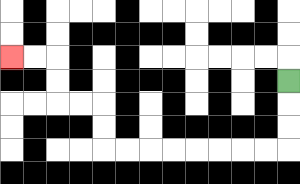{'start': '[12, 3]', 'end': '[0, 2]', 'path_directions': 'D,D,D,L,L,L,L,L,L,L,L,U,U,L,L,U,U,L,L', 'path_coordinates': '[[12, 3], [12, 4], [12, 5], [12, 6], [11, 6], [10, 6], [9, 6], [8, 6], [7, 6], [6, 6], [5, 6], [4, 6], [4, 5], [4, 4], [3, 4], [2, 4], [2, 3], [2, 2], [1, 2], [0, 2]]'}